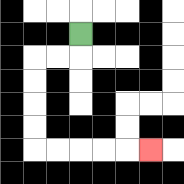{'start': '[3, 1]', 'end': '[6, 6]', 'path_directions': 'D,L,L,D,D,D,D,R,R,R,R,R', 'path_coordinates': '[[3, 1], [3, 2], [2, 2], [1, 2], [1, 3], [1, 4], [1, 5], [1, 6], [2, 6], [3, 6], [4, 6], [5, 6], [6, 6]]'}